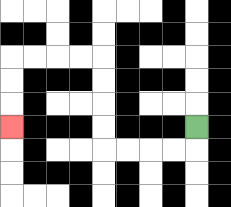{'start': '[8, 5]', 'end': '[0, 5]', 'path_directions': 'D,L,L,L,L,U,U,U,U,L,L,L,L,D,D,D', 'path_coordinates': '[[8, 5], [8, 6], [7, 6], [6, 6], [5, 6], [4, 6], [4, 5], [4, 4], [4, 3], [4, 2], [3, 2], [2, 2], [1, 2], [0, 2], [0, 3], [0, 4], [0, 5]]'}